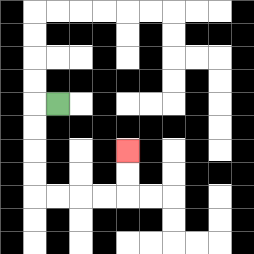{'start': '[2, 4]', 'end': '[5, 6]', 'path_directions': 'L,D,D,D,D,R,R,R,R,U,U', 'path_coordinates': '[[2, 4], [1, 4], [1, 5], [1, 6], [1, 7], [1, 8], [2, 8], [3, 8], [4, 8], [5, 8], [5, 7], [5, 6]]'}